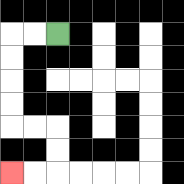{'start': '[2, 1]', 'end': '[0, 7]', 'path_directions': 'L,L,D,D,D,D,R,R,D,D,L,L', 'path_coordinates': '[[2, 1], [1, 1], [0, 1], [0, 2], [0, 3], [0, 4], [0, 5], [1, 5], [2, 5], [2, 6], [2, 7], [1, 7], [0, 7]]'}